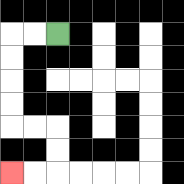{'start': '[2, 1]', 'end': '[0, 7]', 'path_directions': 'L,L,D,D,D,D,R,R,D,D,L,L', 'path_coordinates': '[[2, 1], [1, 1], [0, 1], [0, 2], [0, 3], [0, 4], [0, 5], [1, 5], [2, 5], [2, 6], [2, 7], [1, 7], [0, 7]]'}